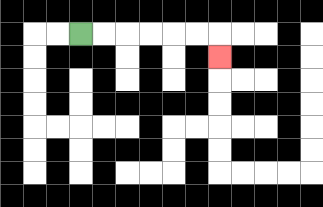{'start': '[3, 1]', 'end': '[9, 2]', 'path_directions': 'R,R,R,R,R,R,D', 'path_coordinates': '[[3, 1], [4, 1], [5, 1], [6, 1], [7, 1], [8, 1], [9, 1], [9, 2]]'}